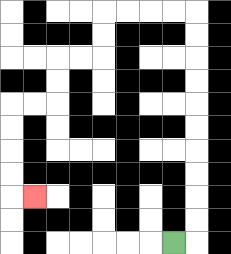{'start': '[7, 10]', 'end': '[1, 8]', 'path_directions': 'R,U,U,U,U,U,U,U,U,U,U,L,L,L,L,D,D,L,L,D,D,L,L,D,D,D,D,R', 'path_coordinates': '[[7, 10], [8, 10], [8, 9], [8, 8], [8, 7], [8, 6], [8, 5], [8, 4], [8, 3], [8, 2], [8, 1], [8, 0], [7, 0], [6, 0], [5, 0], [4, 0], [4, 1], [4, 2], [3, 2], [2, 2], [2, 3], [2, 4], [1, 4], [0, 4], [0, 5], [0, 6], [0, 7], [0, 8], [1, 8]]'}